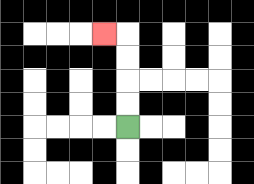{'start': '[5, 5]', 'end': '[4, 1]', 'path_directions': 'U,U,U,U,L', 'path_coordinates': '[[5, 5], [5, 4], [5, 3], [5, 2], [5, 1], [4, 1]]'}